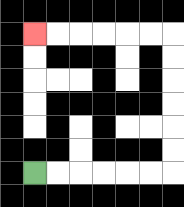{'start': '[1, 7]', 'end': '[1, 1]', 'path_directions': 'R,R,R,R,R,R,U,U,U,U,U,U,L,L,L,L,L,L', 'path_coordinates': '[[1, 7], [2, 7], [3, 7], [4, 7], [5, 7], [6, 7], [7, 7], [7, 6], [7, 5], [7, 4], [7, 3], [7, 2], [7, 1], [6, 1], [5, 1], [4, 1], [3, 1], [2, 1], [1, 1]]'}